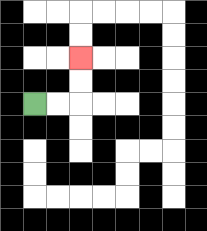{'start': '[1, 4]', 'end': '[3, 2]', 'path_directions': 'R,R,U,U', 'path_coordinates': '[[1, 4], [2, 4], [3, 4], [3, 3], [3, 2]]'}